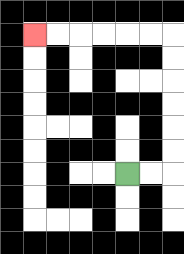{'start': '[5, 7]', 'end': '[1, 1]', 'path_directions': 'R,R,U,U,U,U,U,U,L,L,L,L,L,L', 'path_coordinates': '[[5, 7], [6, 7], [7, 7], [7, 6], [7, 5], [7, 4], [7, 3], [7, 2], [7, 1], [6, 1], [5, 1], [4, 1], [3, 1], [2, 1], [1, 1]]'}